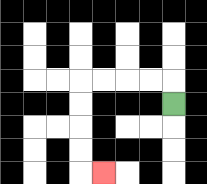{'start': '[7, 4]', 'end': '[4, 7]', 'path_directions': 'U,L,L,L,L,D,D,D,D,R', 'path_coordinates': '[[7, 4], [7, 3], [6, 3], [5, 3], [4, 3], [3, 3], [3, 4], [3, 5], [3, 6], [3, 7], [4, 7]]'}